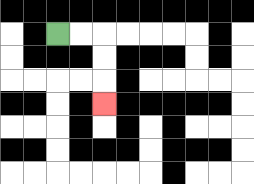{'start': '[2, 1]', 'end': '[4, 4]', 'path_directions': 'R,R,D,D,D', 'path_coordinates': '[[2, 1], [3, 1], [4, 1], [4, 2], [4, 3], [4, 4]]'}